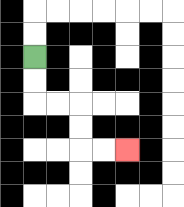{'start': '[1, 2]', 'end': '[5, 6]', 'path_directions': 'D,D,R,R,D,D,R,R', 'path_coordinates': '[[1, 2], [1, 3], [1, 4], [2, 4], [3, 4], [3, 5], [3, 6], [4, 6], [5, 6]]'}